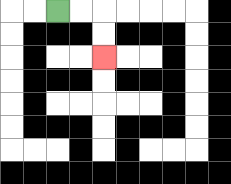{'start': '[2, 0]', 'end': '[4, 2]', 'path_directions': 'R,R,D,D', 'path_coordinates': '[[2, 0], [3, 0], [4, 0], [4, 1], [4, 2]]'}